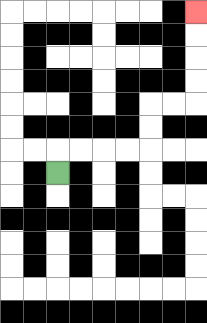{'start': '[2, 7]', 'end': '[8, 0]', 'path_directions': 'U,R,R,R,R,U,U,R,R,U,U,U,U', 'path_coordinates': '[[2, 7], [2, 6], [3, 6], [4, 6], [5, 6], [6, 6], [6, 5], [6, 4], [7, 4], [8, 4], [8, 3], [8, 2], [8, 1], [8, 0]]'}